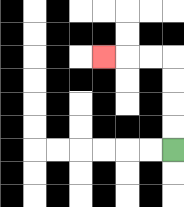{'start': '[7, 6]', 'end': '[4, 2]', 'path_directions': 'U,U,U,U,L,L,L', 'path_coordinates': '[[7, 6], [7, 5], [7, 4], [7, 3], [7, 2], [6, 2], [5, 2], [4, 2]]'}